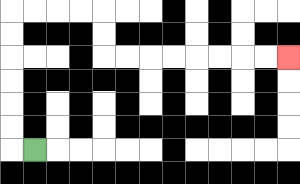{'start': '[1, 6]', 'end': '[12, 2]', 'path_directions': 'L,U,U,U,U,U,U,R,R,R,R,D,D,R,R,R,R,R,R,R,R', 'path_coordinates': '[[1, 6], [0, 6], [0, 5], [0, 4], [0, 3], [0, 2], [0, 1], [0, 0], [1, 0], [2, 0], [3, 0], [4, 0], [4, 1], [4, 2], [5, 2], [6, 2], [7, 2], [8, 2], [9, 2], [10, 2], [11, 2], [12, 2]]'}